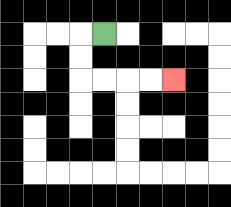{'start': '[4, 1]', 'end': '[7, 3]', 'path_directions': 'L,D,D,R,R,R,R', 'path_coordinates': '[[4, 1], [3, 1], [3, 2], [3, 3], [4, 3], [5, 3], [6, 3], [7, 3]]'}